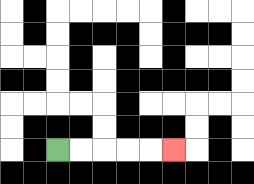{'start': '[2, 6]', 'end': '[7, 6]', 'path_directions': 'R,R,R,R,R', 'path_coordinates': '[[2, 6], [3, 6], [4, 6], [5, 6], [6, 6], [7, 6]]'}